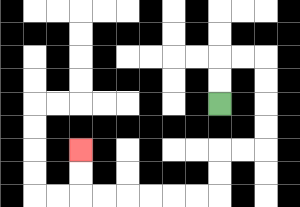{'start': '[9, 4]', 'end': '[3, 6]', 'path_directions': 'U,U,R,R,D,D,D,D,L,L,D,D,L,L,L,L,L,L,U,U', 'path_coordinates': '[[9, 4], [9, 3], [9, 2], [10, 2], [11, 2], [11, 3], [11, 4], [11, 5], [11, 6], [10, 6], [9, 6], [9, 7], [9, 8], [8, 8], [7, 8], [6, 8], [5, 8], [4, 8], [3, 8], [3, 7], [3, 6]]'}